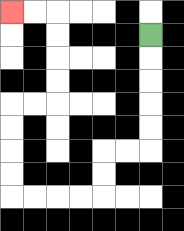{'start': '[6, 1]', 'end': '[0, 0]', 'path_directions': 'D,D,D,D,D,L,L,D,D,L,L,L,L,U,U,U,U,R,R,U,U,U,U,L,L', 'path_coordinates': '[[6, 1], [6, 2], [6, 3], [6, 4], [6, 5], [6, 6], [5, 6], [4, 6], [4, 7], [4, 8], [3, 8], [2, 8], [1, 8], [0, 8], [0, 7], [0, 6], [0, 5], [0, 4], [1, 4], [2, 4], [2, 3], [2, 2], [2, 1], [2, 0], [1, 0], [0, 0]]'}